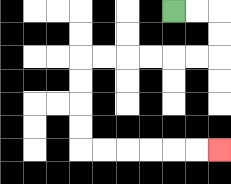{'start': '[7, 0]', 'end': '[9, 6]', 'path_directions': 'R,R,D,D,L,L,L,L,L,L,D,D,D,D,R,R,R,R,R,R', 'path_coordinates': '[[7, 0], [8, 0], [9, 0], [9, 1], [9, 2], [8, 2], [7, 2], [6, 2], [5, 2], [4, 2], [3, 2], [3, 3], [3, 4], [3, 5], [3, 6], [4, 6], [5, 6], [6, 6], [7, 6], [8, 6], [9, 6]]'}